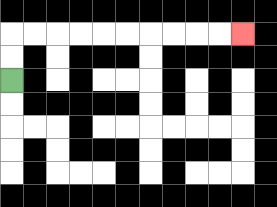{'start': '[0, 3]', 'end': '[10, 1]', 'path_directions': 'U,U,R,R,R,R,R,R,R,R,R,R', 'path_coordinates': '[[0, 3], [0, 2], [0, 1], [1, 1], [2, 1], [3, 1], [4, 1], [5, 1], [6, 1], [7, 1], [8, 1], [9, 1], [10, 1]]'}